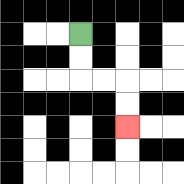{'start': '[3, 1]', 'end': '[5, 5]', 'path_directions': 'D,D,R,R,D,D', 'path_coordinates': '[[3, 1], [3, 2], [3, 3], [4, 3], [5, 3], [5, 4], [5, 5]]'}